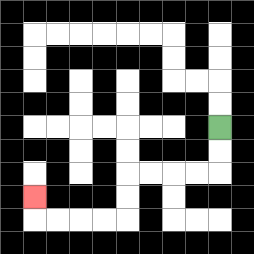{'start': '[9, 5]', 'end': '[1, 8]', 'path_directions': 'D,D,L,L,L,L,D,D,L,L,L,L,U', 'path_coordinates': '[[9, 5], [9, 6], [9, 7], [8, 7], [7, 7], [6, 7], [5, 7], [5, 8], [5, 9], [4, 9], [3, 9], [2, 9], [1, 9], [1, 8]]'}